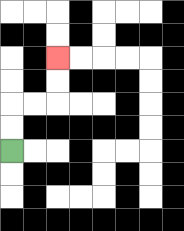{'start': '[0, 6]', 'end': '[2, 2]', 'path_directions': 'U,U,R,R,U,U', 'path_coordinates': '[[0, 6], [0, 5], [0, 4], [1, 4], [2, 4], [2, 3], [2, 2]]'}